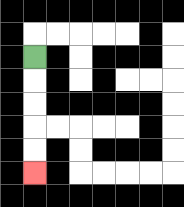{'start': '[1, 2]', 'end': '[1, 7]', 'path_directions': 'D,D,D,D,D', 'path_coordinates': '[[1, 2], [1, 3], [1, 4], [1, 5], [1, 6], [1, 7]]'}